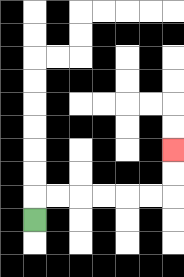{'start': '[1, 9]', 'end': '[7, 6]', 'path_directions': 'U,R,R,R,R,R,R,U,U', 'path_coordinates': '[[1, 9], [1, 8], [2, 8], [3, 8], [4, 8], [5, 8], [6, 8], [7, 8], [7, 7], [7, 6]]'}